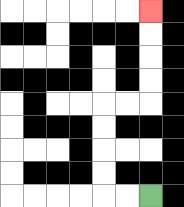{'start': '[6, 8]', 'end': '[6, 0]', 'path_directions': 'L,L,U,U,U,U,R,R,U,U,U,U', 'path_coordinates': '[[6, 8], [5, 8], [4, 8], [4, 7], [4, 6], [4, 5], [4, 4], [5, 4], [6, 4], [6, 3], [6, 2], [6, 1], [6, 0]]'}